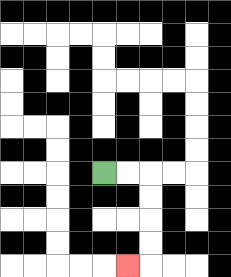{'start': '[4, 7]', 'end': '[5, 11]', 'path_directions': 'R,R,D,D,D,D,L', 'path_coordinates': '[[4, 7], [5, 7], [6, 7], [6, 8], [6, 9], [6, 10], [6, 11], [5, 11]]'}